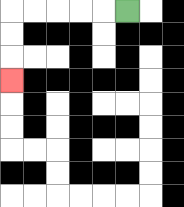{'start': '[5, 0]', 'end': '[0, 3]', 'path_directions': 'L,L,L,L,L,D,D,D', 'path_coordinates': '[[5, 0], [4, 0], [3, 0], [2, 0], [1, 0], [0, 0], [0, 1], [0, 2], [0, 3]]'}